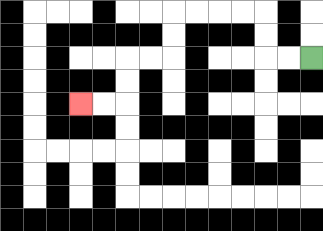{'start': '[13, 2]', 'end': '[3, 4]', 'path_directions': 'L,L,U,U,L,L,L,L,D,D,L,L,D,D,L,L', 'path_coordinates': '[[13, 2], [12, 2], [11, 2], [11, 1], [11, 0], [10, 0], [9, 0], [8, 0], [7, 0], [7, 1], [7, 2], [6, 2], [5, 2], [5, 3], [5, 4], [4, 4], [3, 4]]'}